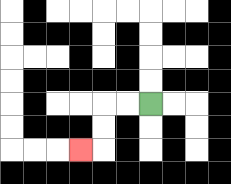{'start': '[6, 4]', 'end': '[3, 6]', 'path_directions': 'L,L,D,D,L', 'path_coordinates': '[[6, 4], [5, 4], [4, 4], [4, 5], [4, 6], [3, 6]]'}